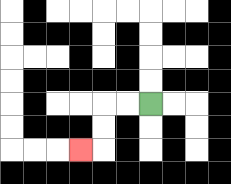{'start': '[6, 4]', 'end': '[3, 6]', 'path_directions': 'L,L,D,D,L', 'path_coordinates': '[[6, 4], [5, 4], [4, 4], [4, 5], [4, 6], [3, 6]]'}